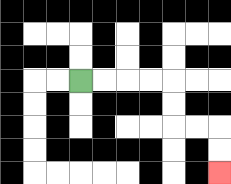{'start': '[3, 3]', 'end': '[9, 7]', 'path_directions': 'R,R,R,R,D,D,R,R,D,D', 'path_coordinates': '[[3, 3], [4, 3], [5, 3], [6, 3], [7, 3], [7, 4], [7, 5], [8, 5], [9, 5], [9, 6], [9, 7]]'}